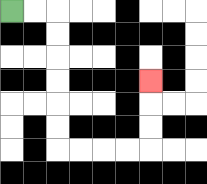{'start': '[0, 0]', 'end': '[6, 3]', 'path_directions': 'R,R,D,D,D,D,D,D,R,R,R,R,U,U,U', 'path_coordinates': '[[0, 0], [1, 0], [2, 0], [2, 1], [2, 2], [2, 3], [2, 4], [2, 5], [2, 6], [3, 6], [4, 6], [5, 6], [6, 6], [6, 5], [6, 4], [6, 3]]'}